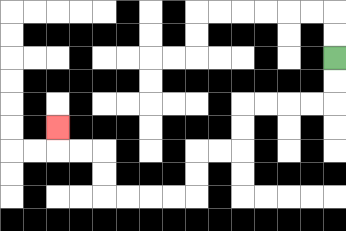{'start': '[14, 2]', 'end': '[2, 5]', 'path_directions': 'D,D,L,L,L,L,D,D,L,L,D,D,L,L,L,L,U,U,L,L,U', 'path_coordinates': '[[14, 2], [14, 3], [14, 4], [13, 4], [12, 4], [11, 4], [10, 4], [10, 5], [10, 6], [9, 6], [8, 6], [8, 7], [8, 8], [7, 8], [6, 8], [5, 8], [4, 8], [4, 7], [4, 6], [3, 6], [2, 6], [2, 5]]'}